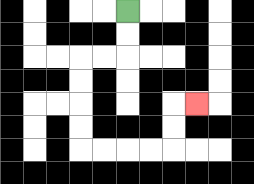{'start': '[5, 0]', 'end': '[8, 4]', 'path_directions': 'D,D,L,L,D,D,D,D,R,R,R,R,U,U,R', 'path_coordinates': '[[5, 0], [5, 1], [5, 2], [4, 2], [3, 2], [3, 3], [3, 4], [3, 5], [3, 6], [4, 6], [5, 6], [6, 6], [7, 6], [7, 5], [7, 4], [8, 4]]'}